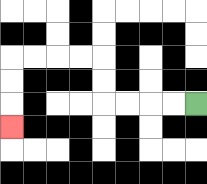{'start': '[8, 4]', 'end': '[0, 5]', 'path_directions': 'L,L,L,L,U,U,L,L,L,L,D,D,D', 'path_coordinates': '[[8, 4], [7, 4], [6, 4], [5, 4], [4, 4], [4, 3], [4, 2], [3, 2], [2, 2], [1, 2], [0, 2], [0, 3], [0, 4], [0, 5]]'}